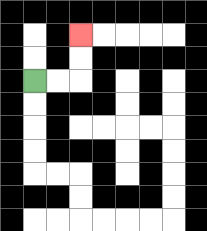{'start': '[1, 3]', 'end': '[3, 1]', 'path_directions': 'R,R,U,U', 'path_coordinates': '[[1, 3], [2, 3], [3, 3], [3, 2], [3, 1]]'}